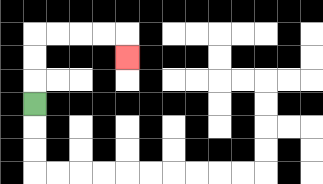{'start': '[1, 4]', 'end': '[5, 2]', 'path_directions': 'U,U,U,R,R,R,R,D', 'path_coordinates': '[[1, 4], [1, 3], [1, 2], [1, 1], [2, 1], [3, 1], [4, 1], [5, 1], [5, 2]]'}